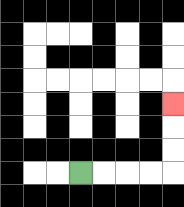{'start': '[3, 7]', 'end': '[7, 4]', 'path_directions': 'R,R,R,R,U,U,U', 'path_coordinates': '[[3, 7], [4, 7], [5, 7], [6, 7], [7, 7], [7, 6], [7, 5], [7, 4]]'}